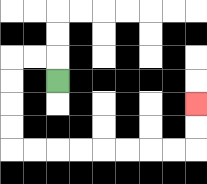{'start': '[2, 3]', 'end': '[8, 4]', 'path_directions': 'U,L,L,D,D,D,D,R,R,R,R,R,R,R,R,U,U', 'path_coordinates': '[[2, 3], [2, 2], [1, 2], [0, 2], [0, 3], [0, 4], [0, 5], [0, 6], [1, 6], [2, 6], [3, 6], [4, 6], [5, 6], [6, 6], [7, 6], [8, 6], [8, 5], [8, 4]]'}